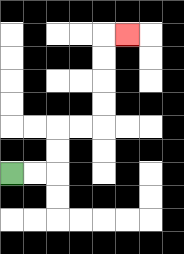{'start': '[0, 7]', 'end': '[5, 1]', 'path_directions': 'R,R,U,U,R,R,U,U,U,U,R', 'path_coordinates': '[[0, 7], [1, 7], [2, 7], [2, 6], [2, 5], [3, 5], [4, 5], [4, 4], [4, 3], [4, 2], [4, 1], [5, 1]]'}